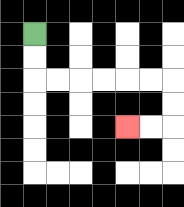{'start': '[1, 1]', 'end': '[5, 5]', 'path_directions': 'D,D,R,R,R,R,R,R,D,D,L,L', 'path_coordinates': '[[1, 1], [1, 2], [1, 3], [2, 3], [3, 3], [4, 3], [5, 3], [6, 3], [7, 3], [7, 4], [7, 5], [6, 5], [5, 5]]'}